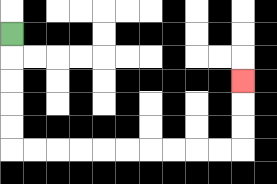{'start': '[0, 1]', 'end': '[10, 3]', 'path_directions': 'D,D,D,D,D,R,R,R,R,R,R,R,R,R,R,U,U,U', 'path_coordinates': '[[0, 1], [0, 2], [0, 3], [0, 4], [0, 5], [0, 6], [1, 6], [2, 6], [3, 6], [4, 6], [5, 6], [6, 6], [7, 6], [8, 6], [9, 6], [10, 6], [10, 5], [10, 4], [10, 3]]'}